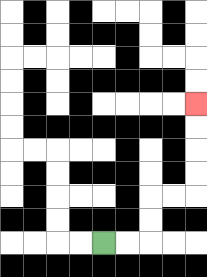{'start': '[4, 10]', 'end': '[8, 4]', 'path_directions': 'R,R,U,U,R,R,U,U,U,U', 'path_coordinates': '[[4, 10], [5, 10], [6, 10], [6, 9], [6, 8], [7, 8], [8, 8], [8, 7], [8, 6], [8, 5], [8, 4]]'}